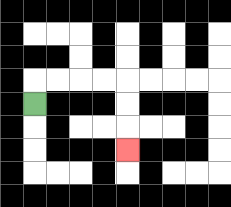{'start': '[1, 4]', 'end': '[5, 6]', 'path_directions': 'U,R,R,R,R,D,D,D', 'path_coordinates': '[[1, 4], [1, 3], [2, 3], [3, 3], [4, 3], [5, 3], [5, 4], [5, 5], [5, 6]]'}